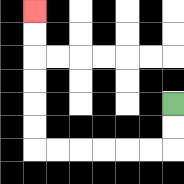{'start': '[7, 4]', 'end': '[1, 0]', 'path_directions': 'D,D,L,L,L,L,L,L,U,U,U,U,U,U', 'path_coordinates': '[[7, 4], [7, 5], [7, 6], [6, 6], [5, 6], [4, 6], [3, 6], [2, 6], [1, 6], [1, 5], [1, 4], [1, 3], [1, 2], [1, 1], [1, 0]]'}